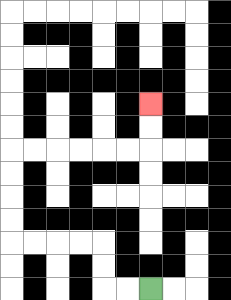{'start': '[6, 12]', 'end': '[6, 4]', 'path_directions': 'L,L,U,U,L,L,L,L,U,U,U,U,R,R,R,R,R,R,U,U', 'path_coordinates': '[[6, 12], [5, 12], [4, 12], [4, 11], [4, 10], [3, 10], [2, 10], [1, 10], [0, 10], [0, 9], [0, 8], [0, 7], [0, 6], [1, 6], [2, 6], [3, 6], [4, 6], [5, 6], [6, 6], [6, 5], [6, 4]]'}